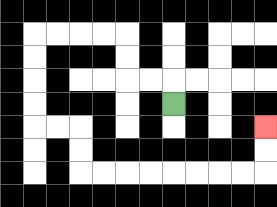{'start': '[7, 4]', 'end': '[11, 5]', 'path_directions': 'U,L,L,U,U,L,L,L,L,D,D,D,D,R,R,D,D,R,R,R,R,R,R,R,R,U,U', 'path_coordinates': '[[7, 4], [7, 3], [6, 3], [5, 3], [5, 2], [5, 1], [4, 1], [3, 1], [2, 1], [1, 1], [1, 2], [1, 3], [1, 4], [1, 5], [2, 5], [3, 5], [3, 6], [3, 7], [4, 7], [5, 7], [6, 7], [7, 7], [8, 7], [9, 7], [10, 7], [11, 7], [11, 6], [11, 5]]'}